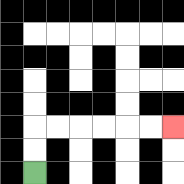{'start': '[1, 7]', 'end': '[7, 5]', 'path_directions': 'U,U,R,R,R,R,R,R', 'path_coordinates': '[[1, 7], [1, 6], [1, 5], [2, 5], [3, 5], [4, 5], [5, 5], [6, 5], [7, 5]]'}